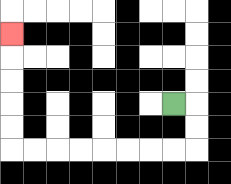{'start': '[7, 4]', 'end': '[0, 1]', 'path_directions': 'R,D,D,L,L,L,L,L,L,L,L,U,U,U,U,U', 'path_coordinates': '[[7, 4], [8, 4], [8, 5], [8, 6], [7, 6], [6, 6], [5, 6], [4, 6], [3, 6], [2, 6], [1, 6], [0, 6], [0, 5], [0, 4], [0, 3], [0, 2], [0, 1]]'}